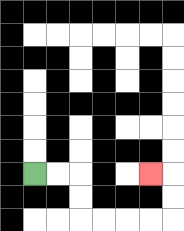{'start': '[1, 7]', 'end': '[6, 7]', 'path_directions': 'R,R,D,D,R,R,R,R,U,U,L', 'path_coordinates': '[[1, 7], [2, 7], [3, 7], [3, 8], [3, 9], [4, 9], [5, 9], [6, 9], [7, 9], [7, 8], [7, 7], [6, 7]]'}